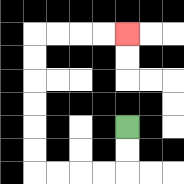{'start': '[5, 5]', 'end': '[5, 1]', 'path_directions': 'D,D,L,L,L,L,U,U,U,U,U,U,R,R,R,R', 'path_coordinates': '[[5, 5], [5, 6], [5, 7], [4, 7], [3, 7], [2, 7], [1, 7], [1, 6], [1, 5], [1, 4], [1, 3], [1, 2], [1, 1], [2, 1], [3, 1], [4, 1], [5, 1]]'}